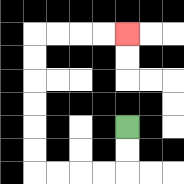{'start': '[5, 5]', 'end': '[5, 1]', 'path_directions': 'D,D,L,L,L,L,U,U,U,U,U,U,R,R,R,R', 'path_coordinates': '[[5, 5], [5, 6], [5, 7], [4, 7], [3, 7], [2, 7], [1, 7], [1, 6], [1, 5], [1, 4], [1, 3], [1, 2], [1, 1], [2, 1], [3, 1], [4, 1], [5, 1]]'}